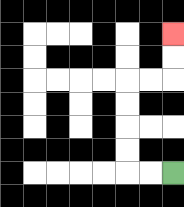{'start': '[7, 7]', 'end': '[7, 1]', 'path_directions': 'L,L,U,U,U,U,R,R,U,U', 'path_coordinates': '[[7, 7], [6, 7], [5, 7], [5, 6], [5, 5], [5, 4], [5, 3], [6, 3], [7, 3], [7, 2], [7, 1]]'}